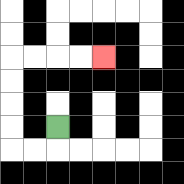{'start': '[2, 5]', 'end': '[4, 2]', 'path_directions': 'D,L,L,U,U,U,U,R,R,R,R', 'path_coordinates': '[[2, 5], [2, 6], [1, 6], [0, 6], [0, 5], [0, 4], [0, 3], [0, 2], [1, 2], [2, 2], [3, 2], [4, 2]]'}